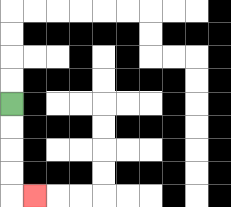{'start': '[0, 4]', 'end': '[1, 8]', 'path_directions': 'D,D,D,D,R', 'path_coordinates': '[[0, 4], [0, 5], [0, 6], [0, 7], [0, 8], [1, 8]]'}